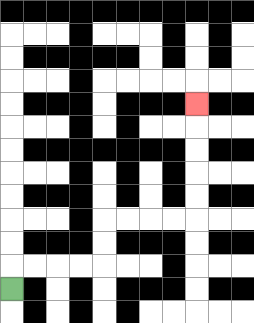{'start': '[0, 12]', 'end': '[8, 4]', 'path_directions': 'U,R,R,R,R,U,U,R,R,R,R,U,U,U,U,U', 'path_coordinates': '[[0, 12], [0, 11], [1, 11], [2, 11], [3, 11], [4, 11], [4, 10], [4, 9], [5, 9], [6, 9], [7, 9], [8, 9], [8, 8], [8, 7], [8, 6], [8, 5], [8, 4]]'}